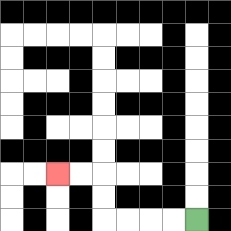{'start': '[8, 9]', 'end': '[2, 7]', 'path_directions': 'L,L,L,L,U,U,L,L', 'path_coordinates': '[[8, 9], [7, 9], [6, 9], [5, 9], [4, 9], [4, 8], [4, 7], [3, 7], [2, 7]]'}